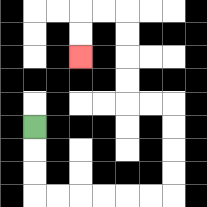{'start': '[1, 5]', 'end': '[3, 2]', 'path_directions': 'D,D,D,R,R,R,R,R,R,U,U,U,U,L,L,U,U,U,U,L,L,D,D', 'path_coordinates': '[[1, 5], [1, 6], [1, 7], [1, 8], [2, 8], [3, 8], [4, 8], [5, 8], [6, 8], [7, 8], [7, 7], [7, 6], [7, 5], [7, 4], [6, 4], [5, 4], [5, 3], [5, 2], [5, 1], [5, 0], [4, 0], [3, 0], [3, 1], [3, 2]]'}